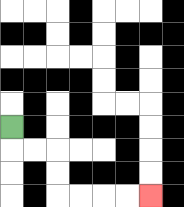{'start': '[0, 5]', 'end': '[6, 8]', 'path_directions': 'D,R,R,D,D,R,R,R,R', 'path_coordinates': '[[0, 5], [0, 6], [1, 6], [2, 6], [2, 7], [2, 8], [3, 8], [4, 8], [5, 8], [6, 8]]'}